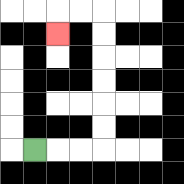{'start': '[1, 6]', 'end': '[2, 1]', 'path_directions': 'R,R,R,U,U,U,U,U,U,L,L,D', 'path_coordinates': '[[1, 6], [2, 6], [3, 6], [4, 6], [4, 5], [4, 4], [4, 3], [4, 2], [4, 1], [4, 0], [3, 0], [2, 0], [2, 1]]'}